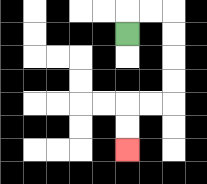{'start': '[5, 1]', 'end': '[5, 6]', 'path_directions': 'U,R,R,D,D,D,D,L,L,D,D', 'path_coordinates': '[[5, 1], [5, 0], [6, 0], [7, 0], [7, 1], [7, 2], [7, 3], [7, 4], [6, 4], [5, 4], [5, 5], [5, 6]]'}